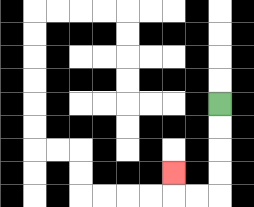{'start': '[9, 4]', 'end': '[7, 7]', 'path_directions': 'D,D,D,D,L,L,U', 'path_coordinates': '[[9, 4], [9, 5], [9, 6], [9, 7], [9, 8], [8, 8], [7, 8], [7, 7]]'}